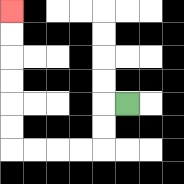{'start': '[5, 4]', 'end': '[0, 0]', 'path_directions': 'L,D,D,L,L,L,L,U,U,U,U,U,U', 'path_coordinates': '[[5, 4], [4, 4], [4, 5], [4, 6], [3, 6], [2, 6], [1, 6], [0, 6], [0, 5], [0, 4], [0, 3], [0, 2], [0, 1], [0, 0]]'}